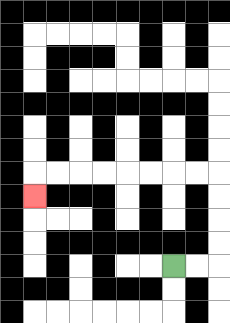{'start': '[7, 11]', 'end': '[1, 8]', 'path_directions': 'R,R,U,U,U,U,L,L,L,L,L,L,L,L,D', 'path_coordinates': '[[7, 11], [8, 11], [9, 11], [9, 10], [9, 9], [9, 8], [9, 7], [8, 7], [7, 7], [6, 7], [5, 7], [4, 7], [3, 7], [2, 7], [1, 7], [1, 8]]'}